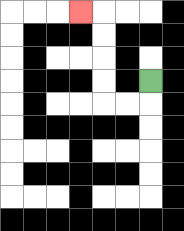{'start': '[6, 3]', 'end': '[3, 0]', 'path_directions': 'D,L,L,U,U,U,U,L', 'path_coordinates': '[[6, 3], [6, 4], [5, 4], [4, 4], [4, 3], [4, 2], [4, 1], [4, 0], [3, 0]]'}